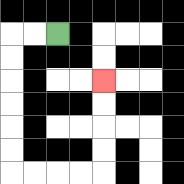{'start': '[2, 1]', 'end': '[4, 3]', 'path_directions': 'L,L,D,D,D,D,D,D,R,R,R,R,U,U,U,U', 'path_coordinates': '[[2, 1], [1, 1], [0, 1], [0, 2], [0, 3], [0, 4], [0, 5], [0, 6], [0, 7], [1, 7], [2, 7], [3, 7], [4, 7], [4, 6], [4, 5], [4, 4], [4, 3]]'}